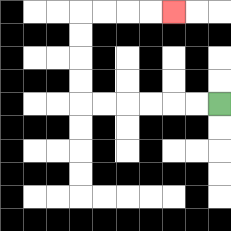{'start': '[9, 4]', 'end': '[7, 0]', 'path_directions': 'L,L,L,L,L,L,U,U,U,U,R,R,R,R', 'path_coordinates': '[[9, 4], [8, 4], [7, 4], [6, 4], [5, 4], [4, 4], [3, 4], [3, 3], [3, 2], [3, 1], [3, 0], [4, 0], [5, 0], [6, 0], [7, 0]]'}